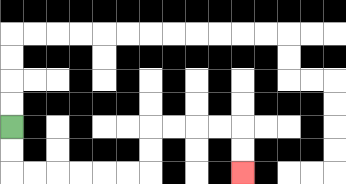{'start': '[0, 5]', 'end': '[10, 7]', 'path_directions': 'D,D,R,R,R,R,R,R,U,U,R,R,R,R,D,D', 'path_coordinates': '[[0, 5], [0, 6], [0, 7], [1, 7], [2, 7], [3, 7], [4, 7], [5, 7], [6, 7], [6, 6], [6, 5], [7, 5], [8, 5], [9, 5], [10, 5], [10, 6], [10, 7]]'}